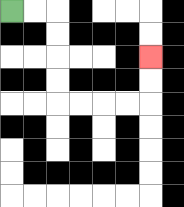{'start': '[0, 0]', 'end': '[6, 2]', 'path_directions': 'R,R,D,D,D,D,R,R,R,R,U,U', 'path_coordinates': '[[0, 0], [1, 0], [2, 0], [2, 1], [2, 2], [2, 3], [2, 4], [3, 4], [4, 4], [5, 4], [6, 4], [6, 3], [6, 2]]'}